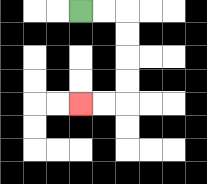{'start': '[3, 0]', 'end': '[3, 4]', 'path_directions': 'R,R,D,D,D,D,L,L', 'path_coordinates': '[[3, 0], [4, 0], [5, 0], [5, 1], [5, 2], [5, 3], [5, 4], [4, 4], [3, 4]]'}